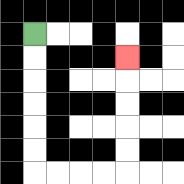{'start': '[1, 1]', 'end': '[5, 2]', 'path_directions': 'D,D,D,D,D,D,R,R,R,R,U,U,U,U,U', 'path_coordinates': '[[1, 1], [1, 2], [1, 3], [1, 4], [1, 5], [1, 6], [1, 7], [2, 7], [3, 7], [4, 7], [5, 7], [5, 6], [5, 5], [5, 4], [5, 3], [5, 2]]'}